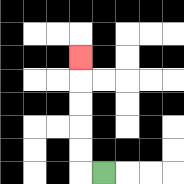{'start': '[4, 7]', 'end': '[3, 2]', 'path_directions': 'L,U,U,U,U,U', 'path_coordinates': '[[4, 7], [3, 7], [3, 6], [3, 5], [3, 4], [3, 3], [3, 2]]'}